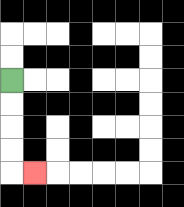{'start': '[0, 3]', 'end': '[1, 7]', 'path_directions': 'D,D,D,D,R', 'path_coordinates': '[[0, 3], [0, 4], [0, 5], [0, 6], [0, 7], [1, 7]]'}